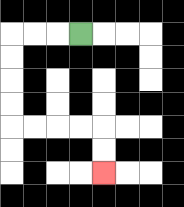{'start': '[3, 1]', 'end': '[4, 7]', 'path_directions': 'L,L,L,D,D,D,D,R,R,R,R,D,D', 'path_coordinates': '[[3, 1], [2, 1], [1, 1], [0, 1], [0, 2], [0, 3], [0, 4], [0, 5], [1, 5], [2, 5], [3, 5], [4, 5], [4, 6], [4, 7]]'}